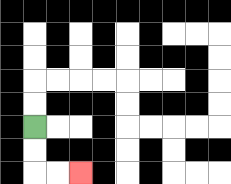{'start': '[1, 5]', 'end': '[3, 7]', 'path_directions': 'D,D,R,R', 'path_coordinates': '[[1, 5], [1, 6], [1, 7], [2, 7], [3, 7]]'}